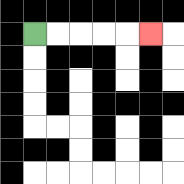{'start': '[1, 1]', 'end': '[6, 1]', 'path_directions': 'R,R,R,R,R', 'path_coordinates': '[[1, 1], [2, 1], [3, 1], [4, 1], [5, 1], [6, 1]]'}